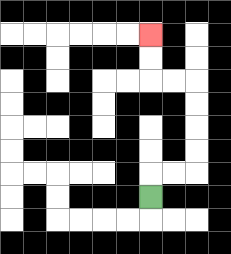{'start': '[6, 8]', 'end': '[6, 1]', 'path_directions': 'U,R,R,U,U,U,U,L,L,U,U', 'path_coordinates': '[[6, 8], [6, 7], [7, 7], [8, 7], [8, 6], [8, 5], [8, 4], [8, 3], [7, 3], [6, 3], [6, 2], [6, 1]]'}